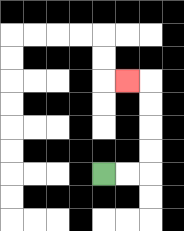{'start': '[4, 7]', 'end': '[5, 3]', 'path_directions': 'R,R,U,U,U,U,L', 'path_coordinates': '[[4, 7], [5, 7], [6, 7], [6, 6], [6, 5], [6, 4], [6, 3], [5, 3]]'}